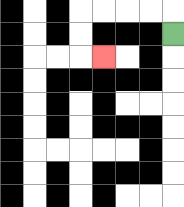{'start': '[7, 1]', 'end': '[4, 2]', 'path_directions': 'U,L,L,L,L,D,D,R', 'path_coordinates': '[[7, 1], [7, 0], [6, 0], [5, 0], [4, 0], [3, 0], [3, 1], [3, 2], [4, 2]]'}